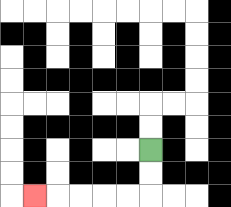{'start': '[6, 6]', 'end': '[1, 8]', 'path_directions': 'D,D,L,L,L,L,L', 'path_coordinates': '[[6, 6], [6, 7], [6, 8], [5, 8], [4, 8], [3, 8], [2, 8], [1, 8]]'}